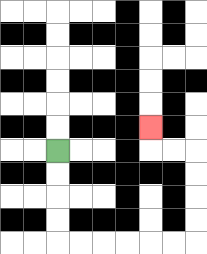{'start': '[2, 6]', 'end': '[6, 5]', 'path_directions': 'D,D,D,D,R,R,R,R,R,R,U,U,U,U,L,L,U', 'path_coordinates': '[[2, 6], [2, 7], [2, 8], [2, 9], [2, 10], [3, 10], [4, 10], [5, 10], [6, 10], [7, 10], [8, 10], [8, 9], [8, 8], [8, 7], [8, 6], [7, 6], [6, 6], [6, 5]]'}